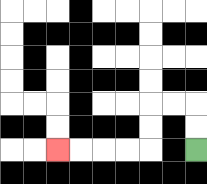{'start': '[8, 6]', 'end': '[2, 6]', 'path_directions': 'U,U,L,L,D,D,L,L,L,L', 'path_coordinates': '[[8, 6], [8, 5], [8, 4], [7, 4], [6, 4], [6, 5], [6, 6], [5, 6], [4, 6], [3, 6], [2, 6]]'}